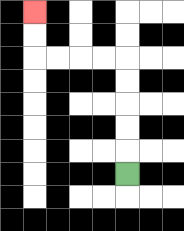{'start': '[5, 7]', 'end': '[1, 0]', 'path_directions': 'U,U,U,U,U,L,L,L,L,U,U', 'path_coordinates': '[[5, 7], [5, 6], [5, 5], [5, 4], [5, 3], [5, 2], [4, 2], [3, 2], [2, 2], [1, 2], [1, 1], [1, 0]]'}